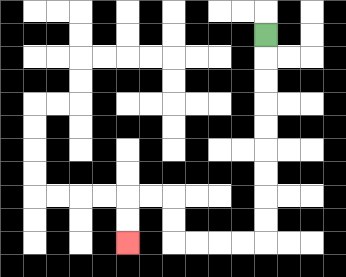{'start': '[11, 1]', 'end': '[5, 10]', 'path_directions': 'D,D,D,D,D,D,D,D,D,L,L,L,L,U,U,L,L,D,D', 'path_coordinates': '[[11, 1], [11, 2], [11, 3], [11, 4], [11, 5], [11, 6], [11, 7], [11, 8], [11, 9], [11, 10], [10, 10], [9, 10], [8, 10], [7, 10], [7, 9], [7, 8], [6, 8], [5, 8], [5, 9], [5, 10]]'}